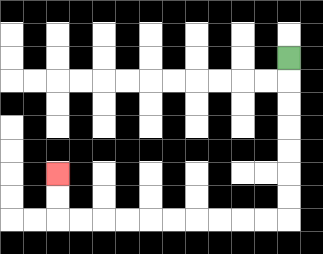{'start': '[12, 2]', 'end': '[2, 7]', 'path_directions': 'D,D,D,D,D,D,D,L,L,L,L,L,L,L,L,L,L,U,U', 'path_coordinates': '[[12, 2], [12, 3], [12, 4], [12, 5], [12, 6], [12, 7], [12, 8], [12, 9], [11, 9], [10, 9], [9, 9], [8, 9], [7, 9], [6, 9], [5, 9], [4, 9], [3, 9], [2, 9], [2, 8], [2, 7]]'}